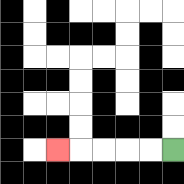{'start': '[7, 6]', 'end': '[2, 6]', 'path_directions': 'L,L,L,L,L', 'path_coordinates': '[[7, 6], [6, 6], [5, 6], [4, 6], [3, 6], [2, 6]]'}